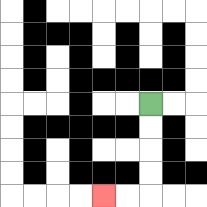{'start': '[6, 4]', 'end': '[4, 8]', 'path_directions': 'D,D,D,D,L,L', 'path_coordinates': '[[6, 4], [6, 5], [6, 6], [6, 7], [6, 8], [5, 8], [4, 8]]'}